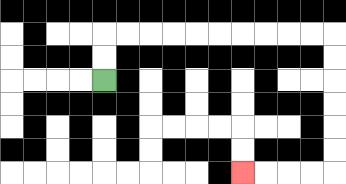{'start': '[4, 3]', 'end': '[10, 7]', 'path_directions': 'U,U,R,R,R,R,R,R,R,R,R,R,D,D,D,D,D,D,L,L,L,L', 'path_coordinates': '[[4, 3], [4, 2], [4, 1], [5, 1], [6, 1], [7, 1], [8, 1], [9, 1], [10, 1], [11, 1], [12, 1], [13, 1], [14, 1], [14, 2], [14, 3], [14, 4], [14, 5], [14, 6], [14, 7], [13, 7], [12, 7], [11, 7], [10, 7]]'}